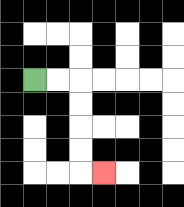{'start': '[1, 3]', 'end': '[4, 7]', 'path_directions': 'R,R,D,D,D,D,R', 'path_coordinates': '[[1, 3], [2, 3], [3, 3], [3, 4], [3, 5], [3, 6], [3, 7], [4, 7]]'}